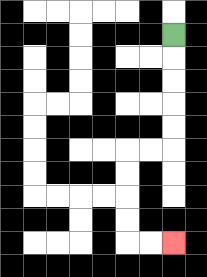{'start': '[7, 1]', 'end': '[7, 10]', 'path_directions': 'D,D,D,D,D,L,L,D,D,D,D,R,R', 'path_coordinates': '[[7, 1], [7, 2], [7, 3], [7, 4], [7, 5], [7, 6], [6, 6], [5, 6], [5, 7], [5, 8], [5, 9], [5, 10], [6, 10], [7, 10]]'}